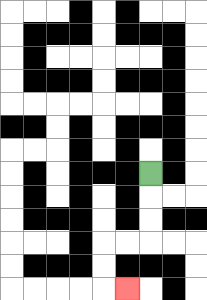{'start': '[6, 7]', 'end': '[5, 12]', 'path_directions': 'D,D,D,L,L,D,D,R', 'path_coordinates': '[[6, 7], [6, 8], [6, 9], [6, 10], [5, 10], [4, 10], [4, 11], [4, 12], [5, 12]]'}